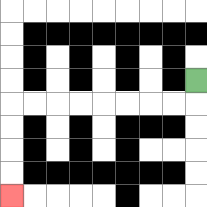{'start': '[8, 3]', 'end': '[0, 8]', 'path_directions': 'D,L,L,L,L,L,L,L,L,D,D,D,D', 'path_coordinates': '[[8, 3], [8, 4], [7, 4], [6, 4], [5, 4], [4, 4], [3, 4], [2, 4], [1, 4], [0, 4], [0, 5], [0, 6], [0, 7], [0, 8]]'}